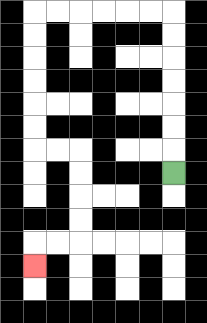{'start': '[7, 7]', 'end': '[1, 11]', 'path_directions': 'U,U,U,U,U,U,U,L,L,L,L,L,L,D,D,D,D,D,D,R,R,D,D,D,D,L,L,D', 'path_coordinates': '[[7, 7], [7, 6], [7, 5], [7, 4], [7, 3], [7, 2], [7, 1], [7, 0], [6, 0], [5, 0], [4, 0], [3, 0], [2, 0], [1, 0], [1, 1], [1, 2], [1, 3], [1, 4], [1, 5], [1, 6], [2, 6], [3, 6], [3, 7], [3, 8], [3, 9], [3, 10], [2, 10], [1, 10], [1, 11]]'}